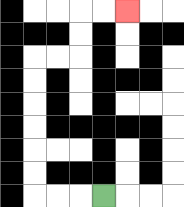{'start': '[4, 8]', 'end': '[5, 0]', 'path_directions': 'L,L,L,U,U,U,U,U,U,R,R,U,U,R,R', 'path_coordinates': '[[4, 8], [3, 8], [2, 8], [1, 8], [1, 7], [1, 6], [1, 5], [1, 4], [1, 3], [1, 2], [2, 2], [3, 2], [3, 1], [3, 0], [4, 0], [5, 0]]'}